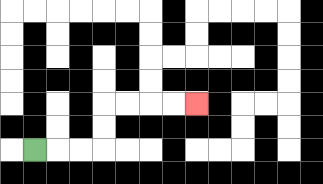{'start': '[1, 6]', 'end': '[8, 4]', 'path_directions': 'R,R,R,U,U,R,R,R,R', 'path_coordinates': '[[1, 6], [2, 6], [3, 6], [4, 6], [4, 5], [4, 4], [5, 4], [6, 4], [7, 4], [8, 4]]'}